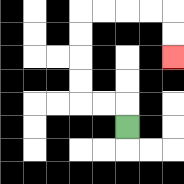{'start': '[5, 5]', 'end': '[7, 2]', 'path_directions': 'U,L,L,U,U,U,U,R,R,R,R,D,D', 'path_coordinates': '[[5, 5], [5, 4], [4, 4], [3, 4], [3, 3], [3, 2], [3, 1], [3, 0], [4, 0], [5, 0], [6, 0], [7, 0], [7, 1], [7, 2]]'}